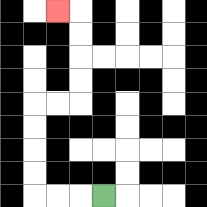{'start': '[4, 8]', 'end': '[2, 0]', 'path_directions': 'L,L,L,U,U,U,U,R,R,U,U,U,U,L', 'path_coordinates': '[[4, 8], [3, 8], [2, 8], [1, 8], [1, 7], [1, 6], [1, 5], [1, 4], [2, 4], [3, 4], [3, 3], [3, 2], [3, 1], [3, 0], [2, 0]]'}